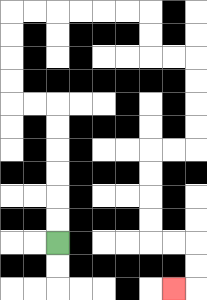{'start': '[2, 10]', 'end': '[7, 12]', 'path_directions': 'U,U,U,U,U,U,L,L,U,U,U,U,R,R,R,R,R,R,D,D,R,R,D,D,D,D,L,L,D,D,D,D,R,R,D,D,L', 'path_coordinates': '[[2, 10], [2, 9], [2, 8], [2, 7], [2, 6], [2, 5], [2, 4], [1, 4], [0, 4], [0, 3], [0, 2], [0, 1], [0, 0], [1, 0], [2, 0], [3, 0], [4, 0], [5, 0], [6, 0], [6, 1], [6, 2], [7, 2], [8, 2], [8, 3], [8, 4], [8, 5], [8, 6], [7, 6], [6, 6], [6, 7], [6, 8], [6, 9], [6, 10], [7, 10], [8, 10], [8, 11], [8, 12], [7, 12]]'}